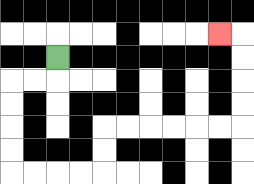{'start': '[2, 2]', 'end': '[9, 1]', 'path_directions': 'D,L,L,D,D,D,D,R,R,R,R,U,U,R,R,R,R,R,R,U,U,U,U,L', 'path_coordinates': '[[2, 2], [2, 3], [1, 3], [0, 3], [0, 4], [0, 5], [0, 6], [0, 7], [1, 7], [2, 7], [3, 7], [4, 7], [4, 6], [4, 5], [5, 5], [6, 5], [7, 5], [8, 5], [9, 5], [10, 5], [10, 4], [10, 3], [10, 2], [10, 1], [9, 1]]'}